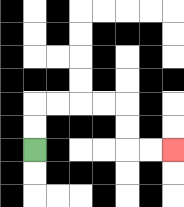{'start': '[1, 6]', 'end': '[7, 6]', 'path_directions': 'U,U,R,R,R,R,D,D,R,R', 'path_coordinates': '[[1, 6], [1, 5], [1, 4], [2, 4], [3, 4], [4, 4], [5, 4], [5, 5], [5, 6], [6, 6], [7, 6]]'}